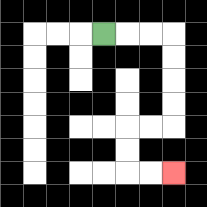{'start': '[4, 1]', 'end': '[7, 7]', 'path_directions': 'R,R,R,D,D,D,D,L,L,D,D,R,R', 'path_coordinates': '[[4, 1], [5, 1], [6, 1], [7, 1], [7, 2], [7, 3], [7, 4], [7, 5], [6, 5], [5, 5], [5, 6], [5, 7], [6, 7], [7, 7]]'}